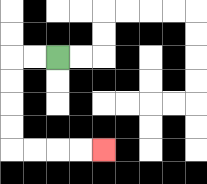{'start': '[2, 2]', 'end': '[4, 6]', 'path_directions': 'L,L,D,D,D,D,R,R,R,R', 'path_coordinates': '[[2, 2], [1, 2], [0, 2], [0, 3], [0, 4], [0, 5], [0, 6], [1, 6], [2, 6], [3, 6], [4, 6]]'}